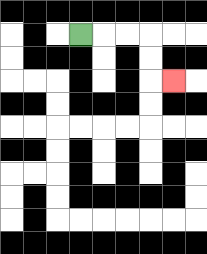{'start': '[3, 1]', 'end': '[7, 3]', 'path_directions': 'R,R,R,D,D,R', 'path_coordinates': '[[3, 1], [4, 1], [5, 1], [6, 1], [6, 2], [6, 3], [7, 3]]'}